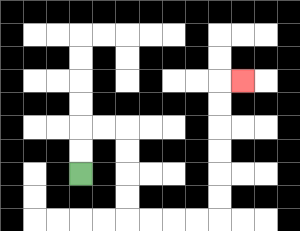{'start': '[3, 7]', 'end': '[10, 3]', 'path_directions': 'U,U,R,R,D,D,D,D,R,R,R,R,U,U,U,U,U,U,R', 'path_coordinates': '[[3, 7], [3, 6], [3, 5], [4, 5], [5, 5], [5, 6], [5, 7], [5, 8], [5, 9], [6, 9], [7, 9], [8, 9], [9, 9], [9, 8], [9, 7], [9, 6], [9, 5], [9, 4], [9, 3], [10, 3]]'}